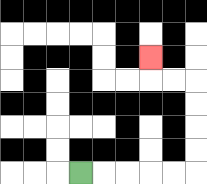{'start': '[3, 7]', 'end': '[6, 2]', 'path_directions': 'R,R,R,R,R,U,U,U,U,L,L,U', 'path_coordinates': '[[3, 7], [4, 7], [5, 7], [6, 7], [7, 7], [8, 7], [8, 6], [8, 5], [8, 4], [8, 3], [7, 3], [6, 3], [6, 2]]'}